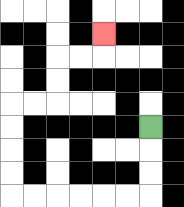{'start': '[6, 5]', 'end': '[4, 1]', 'path_directions': 'D,D,D,L,L,L,L,L,L,U,U,U,U,R,R,U,U,R,R,U', 'path_coordinates': '[[6, 5], [6, 6], [6, 7], [6, 8], [5, 8], [4, 8], [3, 8], [2, 8], [1, 8], [0, 8], [0, 7], [0, 6], [0, 5], [0, 4], [1, 4], [2, 4], [2, 3], [2, 2], [3, 2], [4, 2], [4, 1]]'}